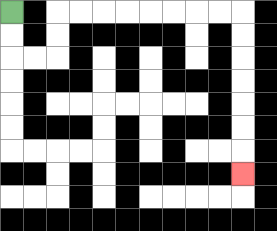{'start': '[0, 0]', 'end': '[10, 7]', 'path_directions': 'D,D,R,R,U,U,R,R,R,R,R,R,R,R,D,D,D,D,D,D,D', 'path_coordinates': '[[0, 0], [0, 1], [0, 2], [1, 2], [2, 2], [2, 1], [2, 0], [3, 0], [4, 0], [5, 0], [6, 0], [7, 0], [8, 0], [9, 0], [10, 0], [10, 1], [10, 2], [10, 3], [10, 4], [10, 5], [10, 6], [10, 7]]'}